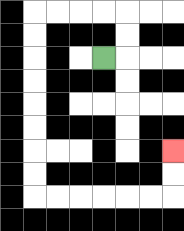{'start': '[4, 2]', 'end': '[7, 6]', 'path_directions': 'R,U,U,L,L,L,L,D,D,D,D,D,D,D,D,R,R,R,R,R,R,U,U', 'path_coordinates': '[[4, 2], [5, 2], [5, 1], [5, 0], [4, 0], [3, 0], [2, 0], [1, 0], [1, 1], [1, 2], [1, 3], [1, 4], [1, 5], [1, 6], [1, 7], [1, 8], [2, 8], [3, 8], [4, 8], [5, 8], [6, 8], [7, 8], [7, 7], [7, 6]]'}